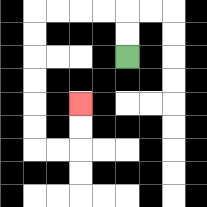{'start': '[5, 2]', 'end': '[3, 4]', 'path_directions': 'U,U,L,L,L,L,D,D,D,D,D,D,R,R,U,U', 'path_coordinates': '[[5, 2], [5, 1], [5, 0], [4, 0], [3, 0], [2, 0], [1, 0], [1, 1], [1, 2], [1, 3], [1, 4], [1, 5], [1, 6], [2, 6], [3, 6], [3, 5], [3, 4]]'}